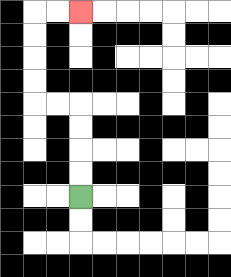{'start': '[3, 8]', 'end': '[3, 0]', 'path_directions': 'U,U,U,U,L,L,U,U,U,U,R,R', 'path_coordinates': '[[3, 8], [3, 7], [3, 6], [3, 5], [3, 4], [2, 4], [1, 4], [1, 3], [1, 2], [1, 1], [1, 0], [2, 0], [3, 0]]'}